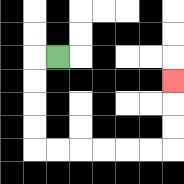{'start': '[2, 2]', 'end': '[7, 3]', 'path_directions': 'L,D,D,D,D,R,R,R,R,R,R,U,U,U', 'path_coordinates': '[[2, 2], [1, 2], [1, 3], [1, 4], [1, 5], [1, 6], [2, 6], [3, 6], [4, 6], [5, 6], [6, 6], [7, 6], [7, 5], [7, 4], [7, 3]]'}